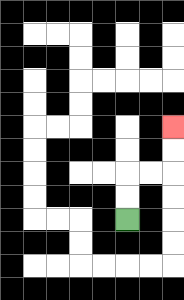{'start': '[5, 9]', 'end': '[7, 5]', 'path_directions': 'U,U,R,R,U,U', 'path_coordinates': '[[5, 9], [5, 8], [5, 7], [6, 7], [7, 7], [7, 6], [7, 5]]'}